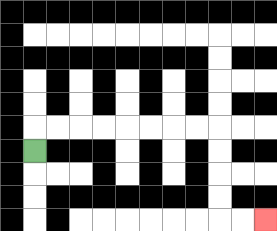{'start': '[1, 6]', 'end': '[11, 9]', 'path_directions': 'U,R,R,R,R,R,R,R,R,D,D,D,D,R,R', 'path_coordinates': '[[1, 6], [1, 5], [2, 5], [3, 5], [4, 5], [5, 5], [6, 5], [7, 5], [8, 5], [9, 5], [9, 6], [9, 7], [9, 8], [9, 9], [10, 9], [11, 9]]'}